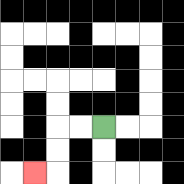{'start': '[4, 5]', 'end': '[1, 7]', 'path_directions': 'L,L,D,D,L', 'path_coordinates': '[[4, 5], [3, 5], [2, 5], [2, 6], [2, 7], [1, 7]]'}